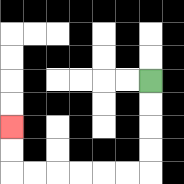{'start': '[6, 3]', 'end': '[0, 5]', 'path_directions': 'D,D,D,D,L,L,L,L,L,L,U,U', 'path_coordinates': '[[6, 3], [6, 4], [6, 5], [6, 6], [6, 7], [5, 7], [4, 7], [3, 7], [2, 7], [1, 7], [0, 7], [0, 6], [0, 5]]'}